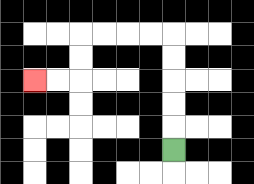{'start': '[7, 6]', 'end': '[1, 3]', 'path_directions': 'U,U,U,U,U,L,L,L,L,D,D,L,L', 'path_coordinates': '[[7, 6], [7, 5], [7, 4], [7, 3], [7, 2], [7, 1], [6, 1], [5, 1], [4, 1], [3, 1], [3, 2], [3, 3], [2, 3], [1, 3]]'}